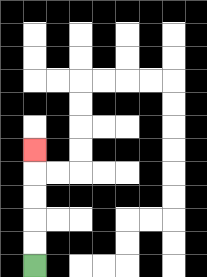{'start': '[1, 11]', 'end': '[1, 6]', 'path_directions': 'U,U,U,U,U', 'path_coordinates': '[[1, 11], [1, 10], [1, 9], [1, 8], [1, 7], [1, 6]]'}